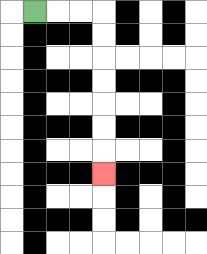{'start': '[1, 0]', 'end': '[4, 7]', 'path_directions': 'R,R,R,D,D,D,D,D,D,D', 'path_coordinates': '[[1, 0], [2, 0], [3, 0], [4, 0], [4, 1], [4, 2], [4, 3], [4, 4], [4, 5], [4, 6], [4, 7]]'}